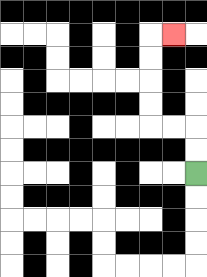{'start': '[8, 7]', 'end': '[7, 1]', 'path_directions': 'U,U,L,L,U,U,U,U,R', 'path_coordinates': '[[8, 7], [8, 6], [8, 5], [7, 5], [6, 5], [6, 4], [6, 3], [6, 2], [6, 1], [7, 1]]'}